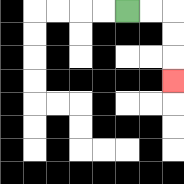{'start': '[5, 0]', 'end': '[7, 3]', 'path_directions': 'R,R,D,D,D', 'path_coordinates': '[[5, 0], [6, 0], [7, 0], [7, 1], [7, 2], [7, 3]]'}